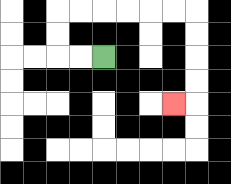{'start': '[4, 2]', 'end': '[7, 4]', 'path_directions': 'L,L,U,U,R,R,R,R,R,R,D,D,D,D,L', 'path_coordinates': '[[4, 2], [3, 2], [2, 2], [2, 1], [2, 0], [3, 0], [4, 0], [5, 0], [6, 0], [7, 0], [8, 0], [8, 1], [8, 2], [8, 3], [8, 4], [7, 4]]'}